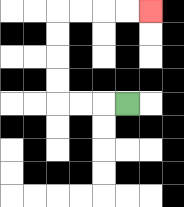{'start': '[5, 4]', 'end': '[6, 0]', 'path_directions': 'L,L,L,U,U,U,U,R,R,R,R', 'path_coordinates': '[[5, 4], [4, 4], [3, 4], [2, 4], [2, 3], [2, 2], [2, 1], [2, 0], [3, 0], [4, 0], [5, 0], [6, 0]]'}